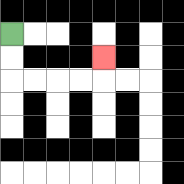{'start': '[0, 1]', 'end': '[4, 2]', 'path_directions': 'D,D,R,R,R,R,U', 'path_coordinates': '[[0, 1], [0, 2], [0, 3], [1, 3], [2, 3], [3, 3], [4, 3], [4, 2]]'}